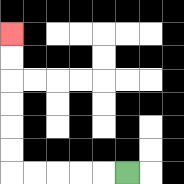{'start': '[5, 7]', 'end': '[0, 1]', 'path_directions': 'L,L,L,L,L,U,U,U,U,U,U', 'path_coordinates': '[[5, 7], [4, 7], [3, 7], [2, 7], [1, 7], [0, 7], [0, 6], [0, 5], [0, 4], [0, 3], [0, 2], [0, 1]]'}